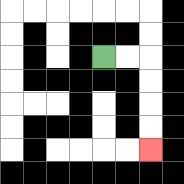{'start': '[4, 2]', 'end': '[6, 6]', 'path_directions': 'R,R,D,D,D,D', 'path_coordinates': '[[4, 2], [5, 2], [6, 2], [6, 3], [6, 4], [6, 5], [6, 6]]'}